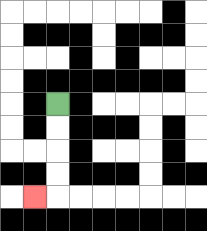{'start': '[2, 4]', 'end': '[1, 8]', 'path_directions': 'D,D,D,D,L', 'path_coordinates': '[[2, 4], [2, 5], [2, 6], [2, 7], [2, 8], [1, 8]]'}